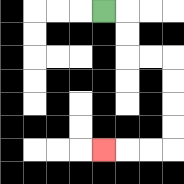{'start': '[4, 0]', 'end': '[4, 6]', 'path_directions': 'R,D,D,R,R,D,D,D,D,L,L,L', 'path_coordinates': '[[4, 0], [5, 0], [5, 1], [5, 2], [6, 2], [7, 2], [7, 3], [7, 4], [7, 5], [7, 6], [6, 6], [5, 6], [4, 6]]'}